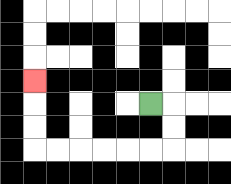{'start': '[6, 4]', 'end': '[1, 3]', 'path_directions': 'R,D,D,L,L,L,L,L,L,U,U,U', 'path_coordinates': '[[6, 4], [7, 4], [7, 5], [7, 6], [6, 6], [5, 6], [4, 6], [3, 6], [2, 6], [1, 6], [1, 5], [1, 4], [1, 3]]'}